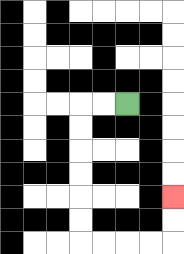{'start': '[5, 4]', 'end': '[7, 8]', 'path_directions': 'L,L,D,D,D,D,D,D,R,R,R,R,U,U', 'path_coordinates': '[[5, 4], [4, 4], [3, 4], [3, 5], [3, 6], [3, 7], [3, 8], [3, 9], [3, 10], [4, 10], [5, 10], [6, 10], [7, 10], [7, 9], [7, 8]]'}